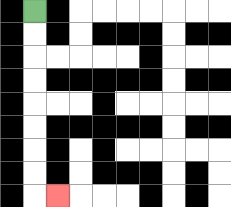{'start': '[1, 0]', 'end': '[2, 8]', 'path_directions': 'D,D,D,D,D,D,D,D,R', 'path_coordinates': '[[1, 0], [1, 1], [1, 2], [1, 3], [1, 4], [1, 5], [1, 6], [1, 7], [1, 8], [2, 8]]'}